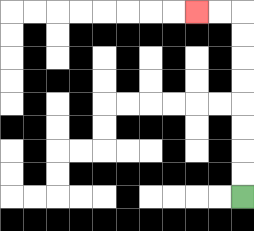{'start': '[10, 8]', 'end': '[8, 0]', 'path_directions': 'U,U,U,U,U,U,U,U,L,L', 'path_coordinates': '[[10, 8], [10, 7], [10, 6], [10, 5], [10, 4], [10, 3], [10, 2], [10, 1], [10, 0], [9, 0], [8, 0]]'}